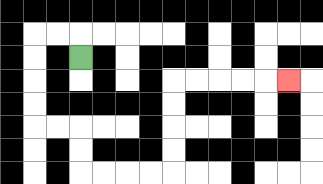{'start': '[3, 2]', 'end': '[12, 3]', 'path_directions': 'U,L,L,D,D,D,D,R,R,D,D,R,R,R,R,U,U,U,U,R,R,R,R,R', 'path_coordinates': '[[3, 2], [3, 1], [2, 1], [1, 1], [1, 2], [1, 3], [1, 4], [1, 5], [2, 5], [3, 5], [3, 6], [3, 7], [4, 7], [5, 7], [6, 7], [7, 7], [7, 6], [7, 5], [7, 4], [7, 3], [8, 3], [9, 3], [10, 3], [11, 3], [12, 3]]'}